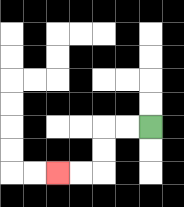{'start': '[6, 5]', 'end': '[2, 7]', 'path_directions': 'L,L,D,D,L,L', 'path_coordinates': '[[6, 5], [5, 5], [4, 5], [4, 6], [4, 7], [3, 7], [2, 7]]'}